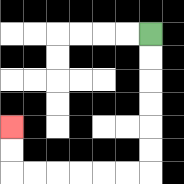{'start': '[6, 1]', 'end': '[0, 5]', 'path_directions': 'D,D,D,D,D,D,L,L,L,L,L,L,U,U', 'path_coordinates': '[[6, 1], [6, 2], [6, 3], [6, 4], [6, 5], [6, 6], [6, 7], [5, 7], [4, 7], [3, 7], [2, 7], [1, 7], [0, 7], [0, 6], [0, 5]]'}